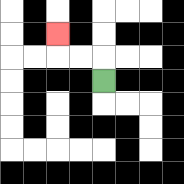{'start': '[4, 3]', 'end': '[2, 1]', 'path_directions': 'U,L,L,U', 'path_coordinates': '[[4, 3], [4, 2], [3, 2], [2, 2], [2, 1]]'}